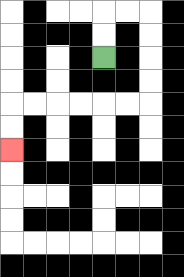{'start': '[4, 2]', 'end': '[0, 6]', 'path_directions': 'U,U,R,R,D,D,D,D,L,L,L,L,L,L,D,D', 'path_coordinates': '[[4, 2], [4, 1], [4, 0], [5, 0], [6, 0], [6, 1], [6, 2], [6, 3], [6, 4], [5, 4], [4, 4], [3, 4], [2, 4], [1, 4], [0, 4], [0, 5], [0, 6]]'}